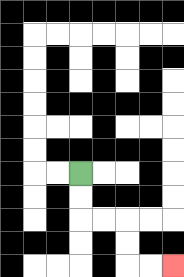{'start': '[3, 7]', 'end': '[7, 11]', 'path_directions': 'D,D,R,R,D,D,R,R', 'path_coordinates': '[[3, 7], [3, 8], [3, 9], [4, 9], [5, 9], [5, 10], [5, 11], [6, 11], [7, 11]]'}